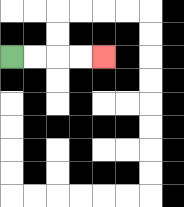{'start': '[0, 2]', 'end': '[4, 2]', 'path_directions': 'R,R,R,R', 'path_coordinates': '[[0, 2], [1, 2], [2, 2], [3, 2], [4, 2]]'}